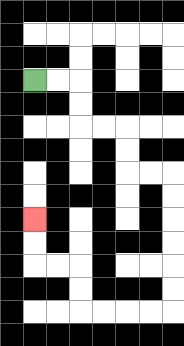{'start': '[1, 3]', 'end': '[1, 9]', 'path_directions': 'R,R,D,D,R,R,D,D,R,R,D,D,D,D,D,D,L,L,L,L,U,U,L,L,U,U', 'path_coordinates': '[[1, 3], [2, 3], [3, 3], [3, 4], [3, 5], [4, 5], [5, 5], [5, 6], [5, 7], [6, 7], [7, 7], [7, 8], [7, 9], [7, 10], [7, 11], [7, 12], [7, 13], [6, 13], [5, 13], [4, 13], [3, 13], [3, 12], [3, 11], [2, 11], [1, 11], [1, 10], [1, 9]]'}